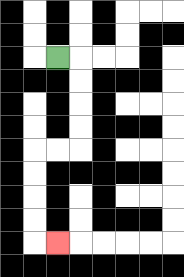{'start': '[2, 2]', 'end': '[2, 10]', 'path_directions': 'R,D,D,D,D,L,L,D,D,D,D,R', 'path_coordinates': '[[2, 2], [3, 2], [3, 3], [3, 4], [3, 5], [3, 6], [2, 6], [1, 6], [1, 7], [1, 8], [1, 9], [1, 10], [2, 10]]'}